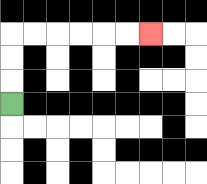{'start': '[0, 4]', 'end': '[6, 1]', 'path_directions': 'U,U,U,R,R,R,R,R,R', 'path_coordinates': '[[0, 4], [0, 3], [0, 2], [0, 1], [1, 1], [2, 1], [3, 1], [4, 1], [5, 1], [6, 1]]'}